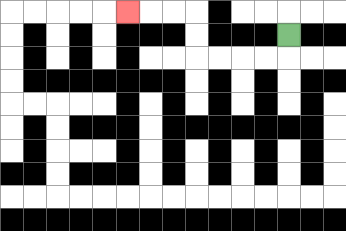{'start': '[12, 1]', 'end': '[5, 0]', 'path_directions': 'D,L,L,L,L,U,U,L,L,L', 'path_coordinates': '[[12, 1], [12, 2], [11, 2], [10, 2], [9, 2], [8, 2], [8, 1], [8, 0], [7, 0], [6, 0], [5, 0]]'}